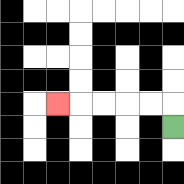{'start': '[7, 5]', 'end': '[2, 4]', 'path_directions': 'U,L,L,L,L,L', 'path_coordinates': '[[7, 5], [7, 4], [6, 4], [5, 4], [4, 4], [3, 4], [2, 4]]'}